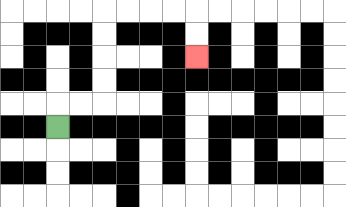{'start': '[2, 5]', 'end': '[8, 2]', 'path_directions': 'U,R,R,U,U,U,U,R,R,R,R,D,D', 'path_coordinates': '[[2, 5], [2, 4], [3, 4], [4, 4], [4, 3], [4, 2], [4, 1], [4, 0], [5, 0], [6, 0], [7, 0], [8, 0], [8, 1], [8, 2]]'}